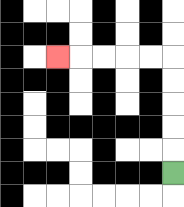{'start': '[7, 7]', 'end': '[2, 2]', 'path_directions': 'U,U,U,U,U,L,L,L,L,L', 'path_coordinates': '[[7, 7], [7, 6], [7, 5], [7, 4], [7, 3], [7, 2], [6, 2], [5, 2], [4, 2], [3, 2], [2, 2]]'}